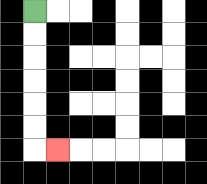{'start': '[1, 0]', 'end': '[2, 6]', 'path_directions': 'D,D,D,D,D,D,R', 'path_coordinates': '[[1, 0], [1, 1], [1, 2], [1, 3], [1, 4], [1, 5], [1, 6], [2, 6]]'}